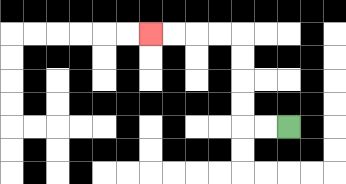{'start': '[12, 5]', 'end': '[6, 1]', 'path_directions': 'L,L,U,U,U,U,L,L,L,L', 'path_coordinates': '[[12, 5], [11, 5], [10, 5], [10, 4], [10, 3], [10, 2], [10, 1], [9, 1], [8, 1], [7, 1], [6, 1]]'}